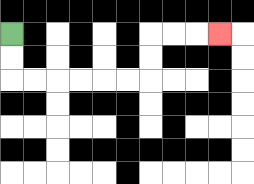{'start': '[0, 1]', 'end': '[9, 1]', 'path_directions': 'D,D,R,R,R,R,R,R,U,U,R,R,R', 'path_coordinates': '[[0, 1], [0, 2], [0, 3], [1, 3], [2, 3], [3, 3], [4, 3], [5, 3], [6, 3], [6, 2], [6, 1], [7, 1], [8, 1], [9, 1]]'}